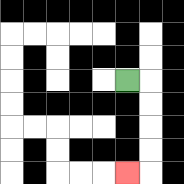{'start': '[5, 3]', 'end': '[5, 7]', 'path_directions': 'R,D,D,D,D,L', 'path_coordinates': '[[5, 3], [6, 3], [6, 4], [6, 5], [6, 6], [6, 7], [5, 7]]'}